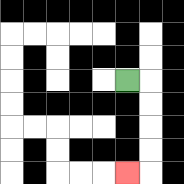{'start': '[5, 3]', 'end': '[5, 7]', 'path_directions': 'R,D,D,D,D,L', 'path_coordinates': '[[5, 3], [6, 3], [6, 4], [6, 5], [6, 6], [6, 7], [5, 7]]'}